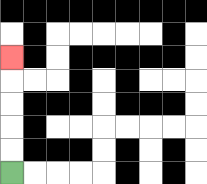{'start': '[0, 7]', 'end': '[0, 2]', 'path_directions': 'U,U,U,U,U', 'path_coordinates': '[[0, 7], [0, 6], [0, 5], [0, 4], [0, 3], [0, 2]]'}